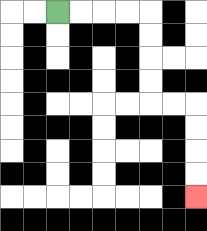{'start': '[2, 0]', 'end': '[8, 8]', 'path_directions': 'R,R,R,R,D,D,D,D,R,R,D,D,D,D', 'path_coordinates': '[[2, 0], [3, 0], [4, 0], [5, 0], [6, 0], [6, 1], [6, 2], [6, 3], [6, 4], [7, 4], [8, 4], [8, 5], [8, 6], [8, 7], [8, 8]]'}